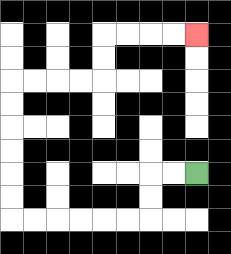{'start': '[8, 7]', 'end': '[8, 1]', 'path_directions': 'L,L,D,D,L,L,L,L,L,L,U,U,U,U,U,U,R,R,R,R,U,U,R,R,R,R', 'path_coordinates': '[[8, 7], [7, 7], [6, 7], [6, 8], [6, 9], [5, 9], [4, 9], [3, 9], [2, 9], [1, 9], [0, 9], [0, 8], [0, 7], [0, 6], [0, 5], [0, 4], [0, 3], [1, 3], [2, 3], [3, 3], [4, 3], [4, 2], [4, 1], [5, 1], [6, 1], [7, 1], [8, 1]]'}